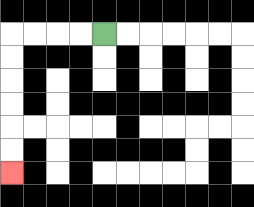{'start': '[4, 1]', 'end': '[0, 7]', 'path_directions': 'L,L,L,L,D,D,D,D,D,D', 'path_coordinates': '[[4, 1], [3, 1], [2, 1], [1, 1], [0, 1], [0, 2], [0, 3], [0, 4], [0, 5], [0, 6], [0, 7]]'}